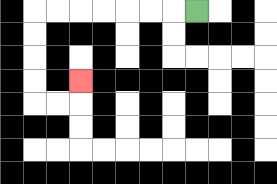{'start': '[8, 0]', 'end': '[3, 3]', 'path_directions': 'L,L,L,L,L,L,L,D,D,D,D,R,R,U', 'path_coordinates': '[[8, 0], [7, 0], [6, 0], [5, 0], [4, 0], [3, 0], [2, 0], [1, 0], [1, 1], [1, 2], [1, 3], [1, 4], [2, 4], [3, 4], [3, 3]]'}